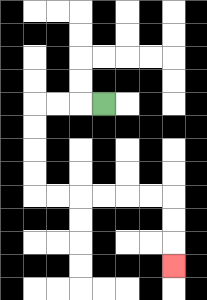{'start': '[4, 4]', 'end': '[7, 11]', 'path_directions': 'L,L,L,D,D,D,D,R,R,R,R,R,R,D,D,D', 'path_coordinates': '[[4, 4], [3, 4], [2, 4], [1, 4], [1, 5], [1, 6], [1, 7], [1, 8], [2, 8], [3, 8], [4, 8], [5, 8], [6, 8], [7, 8], [7, 9], [7, 10], [7, 11]]'}